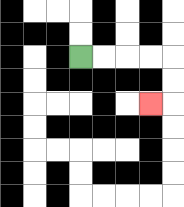{'start': '[3, 2]', 'end': '[6, 4]', 'path_directions': 'R,R,R,R,D,D,L', 'path_coordinates': '[[3, 2], [4, 2], [5, 2], [6, 2], [7, 2], [7, 3], [7, 4], [6, 4]]'}